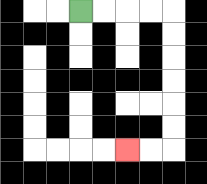{'start': '[3, 0]', 'end': '[5, 6]', 'path_directions': 'R,R,R,R,D,D,D,D,D,D,L,L', 'path_coordinates': '[[3, 0], [4, 0], [5, 0], [6, 0], [7, 0], [7, 1], [7, 2], [7, 3], [7, 4], [7, 5], [7, 6], [6, 6], [5, 6]]'}